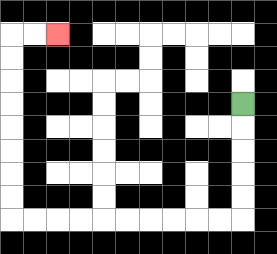{'start': '[10, 4]', 'end': '[2, 1]', 'path_directions': 'D,D,D,D,D,L,L,L,L,L,L,L,L,L,L,U,U,U,U,U,U,U,U,R,R', 'path_coordinates': '[[10, 4], [10, 5], [10, 6], [10, 7], [10, 8], [10, 9], [9, 9], [8, 9], [7, 9], [6, 9], [5, 9], [4, 9], [3, 9], [2, 9], [1, 9], [0, 9], [0, 8], [0, 7], [0, 6], [0, 5], [0, 4], [0, 3], [0, 2], [0, 1], [1, 1], [2, 1]]'}